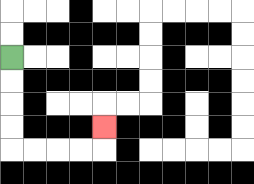{'start': '[0, 2]', 'end': '[4, 5]', 'path_directions': 'D,D,D,D,R,R,R,R,U', 'path_coordinates': '[[0, 2], [0, 3], [0, 4], [0, 5], [0, 6], [1, 6], [2, 6], [3, 6], [4, 6], [4, 5]]'}